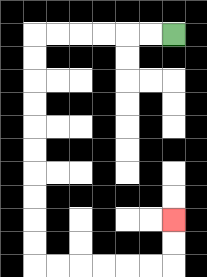{'start': '[7, 1]', 'end': '[7, 9]', 'path_directions': 'L,L,L,L,L,L,D,D,D,D,D,D,D,D,D,D,R,R,R,R,R,R,U,U', 'path_coordinates': '[[7, 1], [6, 1], [5, 1], [4, 1], [3, 1], [2, 1], [1, 1], [1, 2], [1, 3], [1, 4], [1, 5], [1, 6], [1, 7], [1, 8], [1, 9], [1, 10], [1, 11], [2, 11], [3, 11], [4, 11], [5, 11], [6, 11], [7, 11], [7, 10], [7, 9]]'}